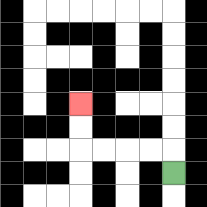{'start': '[7, 7]', 'end': '[3, 4]', 'path_directions': 'U,L,L,L,L,U,U', 'path_coordinates': '[[7, 7], [7, 6], [6, 6], [5, 6], [4, 6], [3, 6], [3, 5], [3, 4]]'}